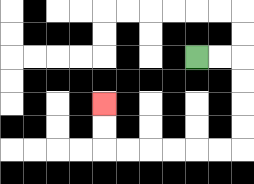{'start': '[8, 2]', 'end': '[4, 4]', 'path_directions': 'R,R,D,D,D,D,L,L,L,L,L,L,U,U', 'path_coordinates': '[[8, 2], [9, 2], [10, 2], [10, 3], [10, 4], [10, 5], [10, 6], [9, 6], [8, 6], [7, 6], [6, 6], [5, 6], [4, 6], [4, 5], [4, 4]]'}